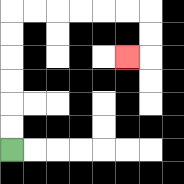{'start': '[0, 6]', 'end': '[5, 2]', 'path_directions': 'U,U,U,U,U,U,R,R,R,R,R,R,D,D,L', 'path_coordinates': '[[0, 6], [0, 5], [0, 4], [0, 3], [0, 2], [0, 1], [0, 0], [1, 0], [2, 0], [3, 0], [4, 0], [5, 0], [6, 0], [6, 1], [6, 2], [5, 2]]'}